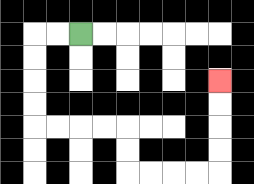{'start': '[3, 1]', 'end': '[9, 3]', 'path_directions': 'L,L,D,D,D,D,R,R,R,R,D,D,R,R,R,R,U,U,U,U', 'path_coordinates': '[[3, 1], [2, 1], [1, 1], [1, 2], [1, 3], [1, 4], [1, 5], [2, 5], [3, 5], [4, 5], [5, 5], [5, 6], [5, 7], [6, 7], [7, 7], [8, 7], [9, 7], [9, 6], [9, 5], [9, 4], [9, 3]]'}